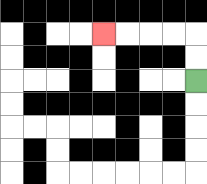{'start': '[8, 3]', 'end': '[4, 1]', 'path_directions': 'U,U,L,L,L,L', 'path_coordinates': '[[8, 3], [8, 2], [8, 1], [7, 1], [6, 1], [5, 1], [4, 1]]'}